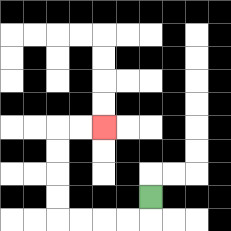{'start': '[6, 8]', 'end': '[4, 5]', 'path_directions': 'D,L,L,L,L,U,U,U,U,R,R', 'path_coordinates': '[[6, 8], [6, 9], [5, 9], [4, 9], [3, 9], [2, 9], [2, 8], [2, 7], [2, 6], [2, 5], [3, 5], [4, 5]]'}